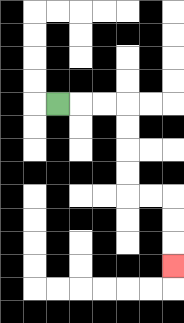{'start': '[2, 4]', 'end': '[7, 11]', 'path_directions': 'R,R,R,D,D,D,D,R,R,D,D,D', 'path_coordinates': '[[2, 4], [3, 4], [4, 4], [5, 4], [5, 5], [5, 6], [5, 7], [5, 8], [6, 8], [7, 8], [7, 9], [7, 10], [7, 11]]'}